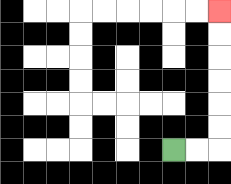{'start': '[7, 6]', 'end': '[9, 0]', 'path_directions': 'R,R,U,U,U,U,U,U', 'path_coordinates': '[[7, 6], [8, 6], [9, 6], [9, 5], [9, 4], [9, 3], [9, 2], [9, 1], [9, 0]]'}